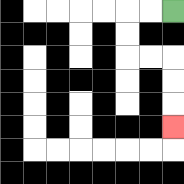{'start': '[7, 0]', 'end': '[7, 5]', 'path_directions': 'L,L,D,D,R,R,D,D,D', 'path_coordinates': '[[7, 0], [6, 0], [5, 0], [5, 1], [5, 2], [6, 2], [7, 2], [7, 3], [7, 4], [7, 5]]'}